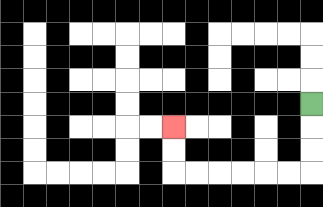{'start': '[13, 4]', 'end': '[7, 5]', 'path_directions': 'D,D,D,L,L,L,L,L,L,U,U', 'path_coordinates': '[[13, 4], [13, 5], [13, 6], [13, 7], [12, 7], [11, 7], [10, 7], [9, 7], [8, 7], [7, 7], [7, 6], [7, 5]]'}